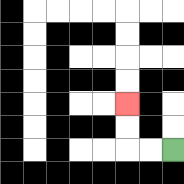{'start': '[7, 6]', 'end': '[5, 4]', 'path_directions': 'L,L,U,U', 'path_coordinates': '[[7, 6], [6, 6], [5, 6], [5, 5], [5, 4]]'}